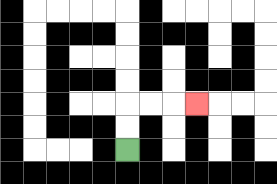{'start': '[5, 6]', 'end': '[8, 4]', 'path_directions': 'U,U,R,R,R', 'path_coordinates': '[[5, 6], [5, 5], [5, 4], [6, 4], [7, 4], [8, 4]]'}